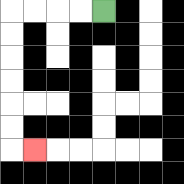{'start': '[4, 0]', 'end': '[1, 6]', 'path_directions': 'L,L,L,L,D,D,D,D,D,D,R', 'path_coordinates': '[[4, 0], [3, 0], [2, 0], [1, 0], [0, 0], [0, 1], [0, 2], [0, 3], [0, 4], [0, 5], [0, 6], [1, 6]]'}